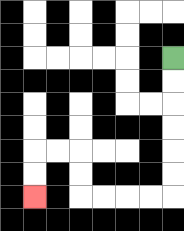{'start': '[7, 2]', 'end': '[1, 8]', 'path_directions': 'D,D,D,D,D,D,L,L,L,L,U,U,L,L,D,D', 'path_coordinates': '[[7, 2], [7, 3], [7, 4], [7, 5], [7, 6], [7, 7], [7, 8], [6, 8], [5, 8], [4, 8], [3, 8], [3, 7], [3, 6], [2, 6], [1, 6], [1, 7], [1, 8]]'}